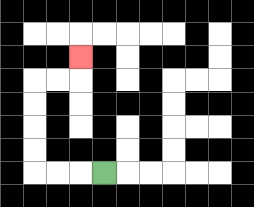{'start': '[4, 7]', 'end': '[3, 2]', 'path_directions': 'L,L,L,U,U,U,U,R,R,U', 'path_coordinates': '[[4, 7], [3, 7], [2, 7], [1, 7], [1, 6], [1, 5], [1, 4], [1, 3], [2, 3], [3, 3], [3, 2]]'}